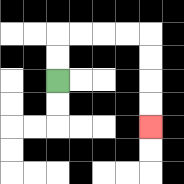{'start': '[2, 3]', 'end': '[6, 5]', 'path_directions': 'U,U,R,R,R,R,D,D,D,D', 'path_coordinates': '[[2, 3], [2, 2], [2, 1], [3, 1], [4, 1], [5, 1], [6, 1], [6, 2], [6, 3], [6, 4], [6, 5]]'}